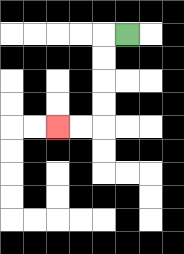{'start': '[5, 1]', 'end': '[2, 5]', 'path_directions': 'L,D,D,D,D,L,L', 'path_coordinates': '[[5, 1], [4, 1], [4, 2], [4, 3], [4, 4], [4, 5], [3, 5], [2, 5]]'}